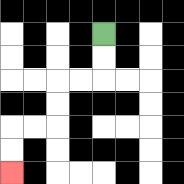{'start': '[4, 1]', 'end': '[0, 7]', 'path_directions': 'D,D,L,L,D,D,L,L,D,D', 'path_coordinates': '[[4, 1], [4, 2], [4, 3], [3, 3], [2, 3], [2, 4], [2, 5], [1, 5], [0, 5], [0, 6], [0, 7]]'}